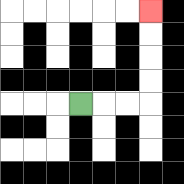{'start': '[3, 4]', 'end': '[6, 0]', 'path_directions': 'R,R,R,U,U,U,U', 'path_coordinates': '[[3, 4], [4, 4], [5, 4], [6, 4], [6, 3], [6, 2], [6, 1], [6, 0]]'}